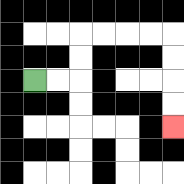{'start': '[1, 3]', 'end': '[7, 5]', 'path_directions': 'R,R,U,U,R,R,R,R,D,D,D,D', 'path_coordinates': '[[1, 3], [2, 3], [3, 3], [3, 2], [3, 1], [4, 1], [5, 1], [6, 1], [7, 1], [7, 2], [7, 3], [7, 4], [7, 5]]'}